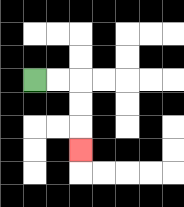{'start': '[1, 3]', 'end': '[3, 6]', 'path_directions': 'R,R,D,D,D', 'path_coordinates': '[[1, 3], [2, 3], [3, 3], [3, 4], [3, 5], [3, 6]]'}